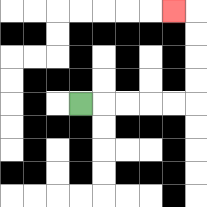{'start': '[3, 4]', 'end': '[7, 0]', 'path_directions': 'R,R,R,R,R,U,U,U,U,L', 'path_coordinates': '[[3, 4], [4, 4], [5, 4], [6, 4], [7, 4], [8, 4], [8, 3], [8, 2], [8, 1], [8, 0], [7, 0]]'}